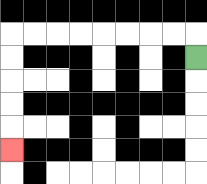{'start': '[8, 2]', 'end': '[0, 6]', 'path_directions': 'U,L,L,L,L,L,L,L,L,D,D,D,D,D', 'path_coordinates': '[[8, 2], [8, 1], [7, 1], [6, 1], [5, 1], [4, 1], [3, 1], [2, 1], [1, 1], [0, 1], [0, 2], [0, 3], [0, 4], [0, 5], [0, 6]]'}